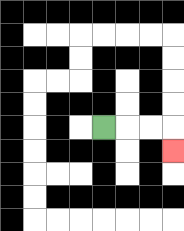{'start': '[4, 5]', 'end': '[7, 6]', 'path_directions': 'R,R,R,D', 'path_coordinates': '[[4, 5], [5, 5], [6, 5], [7, 5], [7, 6]]'}